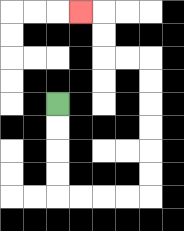{'start': '[2, 4]', 'end': '[3, 0]', 'path_directions': 'D,D,D,D,R,R,R,R,U,U,U,U,U,U,L,L,U,U,L', 'path_coordinates': '[[2, 4], [2, 5], [2, 6], [2, 7], [2, 8], [3, 8], [4, 8], [5, 8], [6, 8], [6, 7], [6, 6], [6, 5], [6, 4], [6, 3], [6, 2], [5, 2], [4, 2], [4, 1], [4, 0], [3, 0]]'}